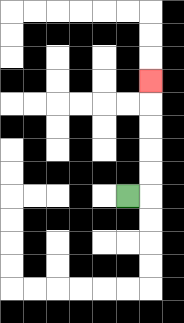{'start': '[5, 8]', 'end': '[6, 3]', 'path_directions': 'R,U,U,U,U,U', 'path_coordinates': '[[5, 8], [6, 8], [6, 7], [6, 6], [6, 5], [6, 4], [6, 3]]'}